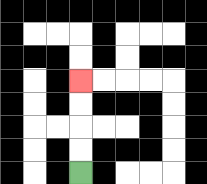{'start': '[3, 7]', 'end': '[3, 3]', 'path_directions': 'U,U,U,U', 'path_coordinates': '[[3, 7], [3, 6], [3, 5], [3, 4], [3, 3]]'}